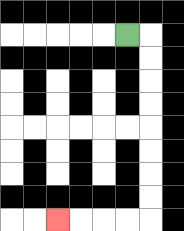{'start': '[5, 1]', 'end': '[2, 9]', 'path_directions': 'R,D,D,D,D,D,D,D,D,L,L,L,L', 'path_coordinates': '[[5, 1], [6, 1], [6, 2], [6, 3], [6, 4], [6, 5], [6, 6], [6, 7], [6, 8], [6, 9], [5, 9], [4, 9], [3, 9], [2, 9]]'}